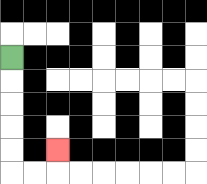{'start': '[0, 2]', 'end': '[2, 6]', 'path_directions': 'D,D,D,D,D,R,R,U', 'path_coordinates': '[[0, 2], [0, 3], [0, 4], [0, 5], [0, 6], [0, 7], [1, 7], [2, 7], [2, 6]]'}